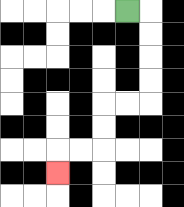{'start': '[5, 0]', 'end': '[2, 7]', 'path_directions': 'R,D,D,D,D,L,L,D,D,L,L,D', 'path_coordinates': '[[5, 0], [6, 0], [6, 1], [6, 2], [6, 3], [6, 4], [5, 4], [4, 4], [4, 5], [4, 6], [3, 6], [2, 6], [2, 7]]'}